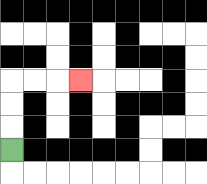{'start': '[0, 6]', 'end': '[3, 3]', 'path_directions': 'U,U,U,R,R,R', 'path_coordinates': '[[0, 6], [0, 5], [0, 4], [0, 3], [1, 3], [2, 3], [3, 3]]'}